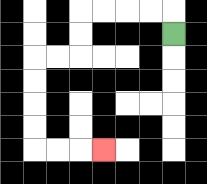{'start': '[7, 1]', 'end': '[4, 6]', 'path_directions': 'U,L,L,L,L,D,D,L,L,D,D,D,D,R,R,R', 'path_coordinates': '[[7, 1], [7, 0], [6, 0], [5, 0], [4, 0], [3, 0], [3, 1], [3, 2], [2, 2], [1, 2], [1, 3], [1, 4], [1, 5], [1, 6], [2, 6], [3, 6], [4, 6]]'}